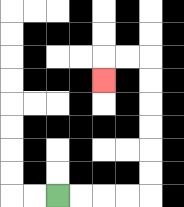{'start': '[2, 8]', 'end': '[4, 3]', 'path_directions': 'R,R,R,R,U,U,U,U,U,U,L,L,D', 'path_coordinates': '[[2, 8], [3, 8], [4, 8], [5, 8], [6, 8], [6, 7], [6, 6], [6, 5], [6, 4], [6, 3], [6, 2], [5, 2], [4, 2], [4, 3]]'}